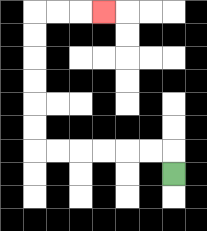{'start': '[7, 7]', 'end': '[4, 0]', 'path_directions': 'U,L,L,L,L,L,L,U,U,U,U,U,U,R,R,R', 'path_coordinates': '[[7, 7], [7, 6], [6, 6], [5, 6], [4, 6], [3, 6], [2, 6], [1, 6], [1, 5], [1, 4], [1, 3], [1, 2], [1, 1], [1, 0], [2, 0], [3, 0], [4, 0]]'}